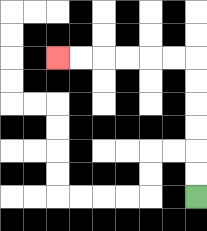{'start': '[8, 8]', 'end': '[2, 2]', 'path_directions': 'U,U,U,U,U,U,L,L,L,L,L,L', 'path_coordinates': '[[8, 8], [8, 7], [8, 6], [8, 5], [8, 4], [8, 3], [8, 2], [7, 2], [6, 2], [5, 2], [4, 2], [3, 2], [2, 2]]'}